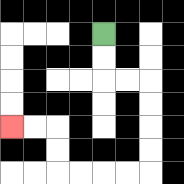{'start': '[4, 1]', 'end': '[0, 5]', 'path_directions': 'D,D,R,R,D,D,D,D,L,L,L,L,U,U,L,L', 'path_coordinates': '[[4, 1], [4, 2], [4, 3], [5, 3], [6, 3], [6, 4], [6, 5], [6, 6], [6, 7], [5, 7], [4, 7], [3, 7], [2, 7], [2, 6], [2, 5], [1, 5], [0, 5]]'}